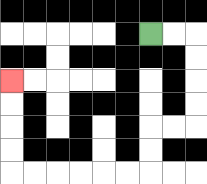{'start': '[6, 1]', 'end': '[0, 3]', 'path_directions': 'R,R,D,D,D,D,L,L,D,D,L,L,L,L,L,L,U,U,U,U', 'path_coordinates': '[[6, 1], [7, 1], [8, 1], [8, 2], [8, 3], [8, 4], [8, 5], [7, 5], [6, 5], [6, 6], [6, 7], [5, 7], [4, 7], [3, 7], [2, 7], [1, 7], [0, 7], [0, 6], [0, 5], [0, 4], [0, 3]]'}